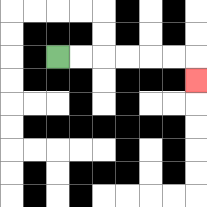{'start': '[2, 2]', 'end': '[8, 3]', 'path_directions': 'R,R,R,R,R,R,D', 'path_coordinates': '[[2, 2], [3, 2], [4, 2], [5, 2], [6, 2], [7, 2], [8, 2], [8, 3]]'}